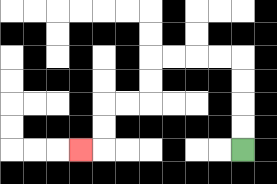{'start': '[10, 6]', 'end': '[3, 6]', 'path_directions': 'U,U,U,U,L,L,L,L,D,D,L,L,D,D,L', 'path_coordinates': '[[10, 6], [10, 5], [10, 4], [10, 3], [10, 2], [9, 2], [8, 2], [7, 2], [6, 2], [6, 3], [6, 4], [5, 4], [4, 4], [4, 5], [4, 6], [3, 6]]'}